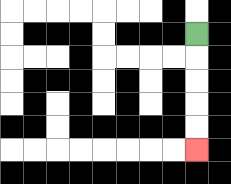{'start': '[8, 1]', 'end': '[8, 6]', 'path_directions': 'D,D,D,D,D', 'path_coordinates': '[[8, 1], [8, 2], [8, 3], [8, 4], [8, 5], [8, 6]]'}